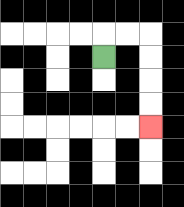{'start': '[4, 2]', 'end': '[6, 5]', 'path_directions': 'U,R,R,D,D,D,D', 'path_coordinates': '[[4, 2], [4, 1], [5, 1], [6, 1], [6, 2], [6, 3], [6, 4], [6, 5]]'}